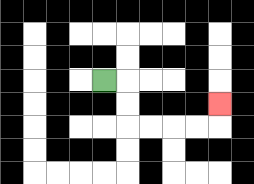{'start': '[4, 3]', 'end': '[9, 4]', 'path_directions': 'R,D,D,R,R,R,R,U', 'path_coordinates': '[[4, 3], [5, 3], [5, 4], [5, 5], [6, 5], [7, 5], [8, 5], [9, 5], [9, 4]]'}